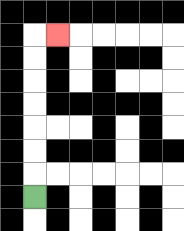{'start': '[1, 8]', 'end': '[2, 1]', 'path_directions': 'U,U,U,U,U,U,U,R', 'path_coordinates': '[[1, 8], [1, 7], [1, 6], [1, 5], [1, 4], [1, 3], [1, 2], [1, 1], [2, 1]]'}